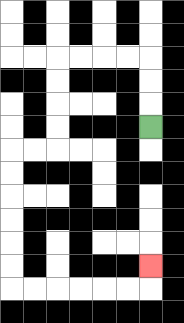{'start': '[6, 5]', 'end': '[6, 11]', 'path_directions': 'U,U,U,L,L,L,L,D,D,D,D,L,L,D,D,D,D,D,D,R,R,R,R,R,R,U', 'path_coordinates': '[[6, 5], [6, 4], [6, 3], [6, 2], [5, 2], [4, 2], [3, 2], [2, 2], [2, 3], [2, 4], [2, 5], [2, 6], [1, 6], [0, 6], [0, 7], [0, 8], [0, 9], [0, 10], [0, 11], [0, 12], [1, 12], [2, 12], [3, 12], [4, 12], [5, 12], [6, 12], [6, 11]]'}